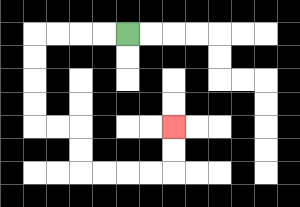{'start': '[5, 1]', 'end': '[7, 5]', 'path_directions': 'L,L,L,L,D,D,D,D,R,R,D,D,R,R,R,R,U,U', 'path_coordinates': '[[5, 1], [4, 1], [3, 1], [2, 1], [1, 1], [1, 2], [1, 3], [1, 4], [1, 5], [2, 5], [3, 5], [3, 6], [3, 7], [4, 7], [5, 7], [6, 7], [7, 7], [7, 6], [7, 5]]'}